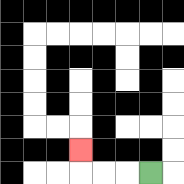{'start': '[6, 7]', 'end': '[3, 6]', 'path_directions': 'L,L,L,U', 'path_coordinates': '[[6, 7], [5, 7], [4, 7], [3, 7], [3, 6]]'}